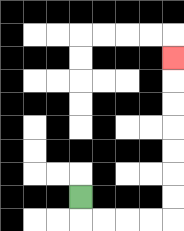{'start': '[3, 8]', 'end': '[7, 2]', 'path_directions': 'D,R,R,R,R,U,U,U,U,U,U,U', 'path_coordinates': '[[3, 8], [3, 9], [4, 9], [5, 9], [6, 9], [7, 9], [7, 8], [7, 7], [7, 6], [7, 5], [7, 4], [7, 3], [7, 2]]'}